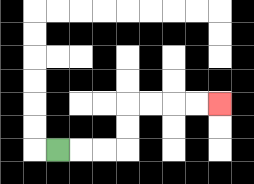{'start': '[2, 6]', 'end': '[9, 4]', 'path_directions': 'R,R,R,U,U,R,R,R,R', 'path_coordinates': '[[2, 6], [3, 6], [4, 6], [5, 6], [5, 5], [5, 4], [6, 4], [7, 4], [8, 4], [9, 4]]'}